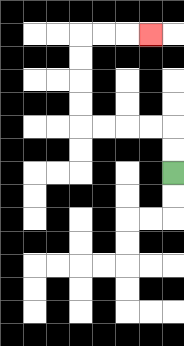{'start': '[7, 7]', 'end': '[6, 1]', 'path_directions': 'U,U,L,L,L,L,U,U,U,U,R,R,R', 'path_coordinates': '[[7, 7], [7, 6], [7, 5], [6, 5], [5, 5], [4, 5], [3, 5], [3, 4], [3, 3], [3, 2], [3, 1], [4, 1], [5, 1], [6, 1]]'}